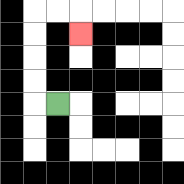{'start': '[2, 4]', 'end': '[3, 1]', 'path_directions': 'L,U,U,U,U,R,R,D', 'path_coordinates': '[[2, 4], [1, 4], [1, 3], [1, 2], [1, 1], [1, 0], [2, 0], [3, 0], [3, 1]]'}